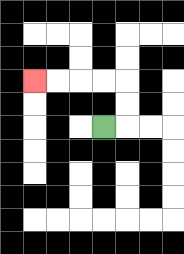{'start': '[4, 5]', 'end': '[1, 3]', 'path_directions': 'R,U,U,L,L,L,L', 'path_coordinates': '[[4, 5], [5, 5], [5, 4], [5, 3], [4, 3], [3, 3], [2, 3], [1, 3]]'}